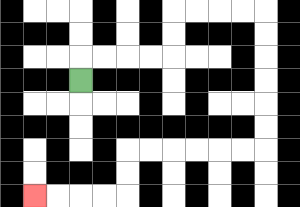{'start': '[3, 3]', 'end': '[1, 8]', 'path_directions': 'U,R,R,R,R,U,U,R,R,R,R,D,D,D,D,D,D,L,L,L,L,L,L,D,D,L,L,L,L', 'path_coordinates': '[[3, 3], [3, 2], [4, 2], [5, 2], [6, 2], [7, 2], [7, 1], [7, 0], [8, 0], [9, 0], [10, 0], [11, 0], [11, 1], [11, 2], [11, 3], [11, 4], [11, 5], [11, 6], [10, 6], [9, 6], [8, 6], [7, 6], [6, 6], [5, 6], [5, 7], [5, 8], [4, 8], [3, 8], [2, 8], [1, 8]]'}